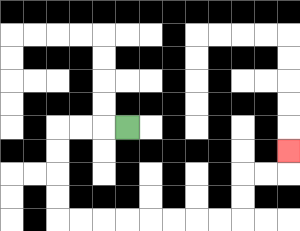{'start': '[5, 5]', 'end': '[12, 6]', 'path_directions': 'L,L,L,D,D,D,D,R,R,R,R,R,R,R,R,U,U,R,R,U', 'path_coordinates': '[[5, 5], [4, 5], [3, 5], [2, 5], [2, 6], [2, 7], [2, 8], [2, 9], [3, 9], [4, 9], [5, 9], [6, 9], [7, 9], [8, 9], [9, 9], [10, 9], [10, 8], [10, 7], [11, 7], [12, 7], [12, 6]]'}